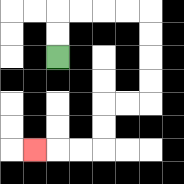{'start': '[2, 2]', 'end': '[1, 6]', 'path_directions': 'U,U,R,R,R,R,D,D,D,D,L,L,D,D,L,L,L', 'path_coordinates': '[[2, 2], [2, 1], [2, 0], [3, 0], [4, 0], [5, 0], [6, 0], [6, 1], [6, 2], [6, 3], [6, 4], [5, 4], [4, 4], [4, 5], [4, 6], [3, 6], [2, 6], [1, 6]]'}